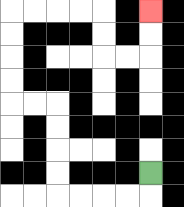{'start': '[6, 7]', 'end': '[6, 0]', 'path_directions': 'D,L,L,L,L,U,U,U,U,L,L,U,U,U,U,R,R,R,R,D,D,R,R,U,U', 'path_coordinates': '[[6, 7], [6, 8], [5, 8], [4, 8], [3, 8], [2, 8], [2, 7], [2, 6], [2, 5], [2, 4], [1, 4], [0, 4], [0, 3], [0, 2], [0, 1], [0, 0], [1, 0], [2, 0], [3, 0], [4, 0], [4, 1], [4, 2], [5, 2], [6, 2], [6, 1], [6, 0]]'}